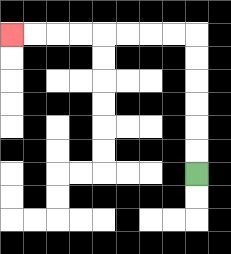{'start': '[8, 7]', 'end': '[0, 1]', 'path_directions': 'U,U,U,U,U,U,L,L,L,L,L,L,L,L', 'path_coordinates': '[[8, 7], [8, 6], [8, 5], [8, 4], [8, 3], [8, 2], [8, 1], [7, 1], [6, 1], [5, 1], [4, 1], [3, 1], [2, 1], [1, 1], [0, 1]]'}